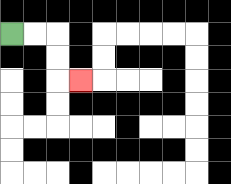{'start': '[0, 1]', 'end': '[3, 3]', 'path_directions': 'R,R,D,D,R', 'path_coordinates': '[[0, 1], [1, 1], [2, 1], [2, 2], [2, 3], [3, 3]]'}